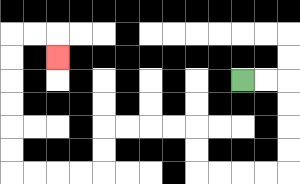{'start': '[10, 3]', 'end': '[2, 2]', 'path_directions': 'R,R,D,D,D,D,L,L,L,L,U,U,L,L,L,L,D,D,L,L,L,L,U,U,U,U,U,U,R,R,D', 'path_coordinates': '[[10, 3], [11, 3], [12, 3], [12, 4], [12, 5], [12, 6], [12, 7], [11, 7], [10, 7], [9, 7], [8, 7], [8, 6], [8, 5], [7, 5], [6, 5], [5, 5], [4, 5], [4, 6], [4, 7], [3, 7], [2, 7], [1, 7], [0, 7], [0, 6], [0, 5], [0, 4], [0, 3], [0, 2], [0, 1], [1, 1], [2, 1], [2, 2]]'}